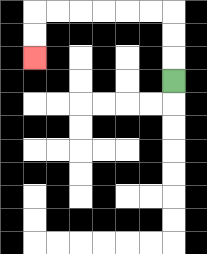{'start': '[7, 3]', 'end': '[1, 2]', 'path_directions': 'U,U,U,L,L,L,L,L,L,D,D', 'path_coordinates': '[[7, 3], [7, 2], [7, 1], [7, 0], [6, 0], [5, 0], [4, 0], [3, 0], [2, 0], [1, 0], [1, 1], [1, 2]]'}